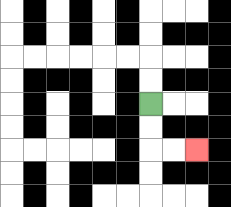{'start': '[6, 4]', 'end': '[8, 6]', 'path_directions': 'D,D,R,R', 'path_coordinates': '[[6, 4], [6, 5], [6, 6], [7, 6], [8, 6]]'}